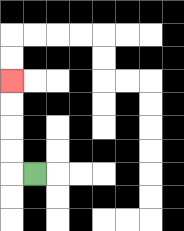{'start': '[1, 7]', 'end': '[0, 3]', 'path_directions': 'L,U,U,U,U', 'path_coordinates': '[[1, 7], [0, 7], [0, 6], [0, 5], [0, 4], [0, 3]]'}